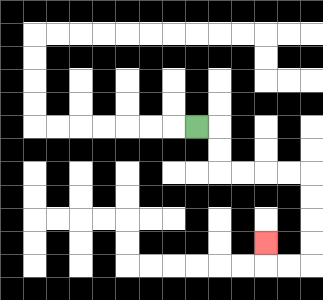{'start': '[8, 5]', 'end': '[11, 10]', 'path_directions': 'R,D,D,R,R,R,R,D,D,D,D,L,L,U', 'path_coordinates': '[[8, 5], [9, 5], [9, 6], [9, 7], [10, 7], [11, 7], [12, 7], [13, 7], [13, 8], [13, 9], [13, 10], [13, 11], [12, 11], [11, 11], [11, 10]]'}